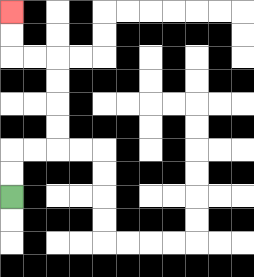{'start': '[0, 8]', 'end': '[0, 0]', 'path_directions': 'U,U,R,R,U,U,U,U,L,L,U,U', 'path_coordinates': '[[0, 8], [0, 7], [0, 6], [1, 6], [2, 6], [2, 5], [2, 4], [2, 3], [2, 2], [1, 2], [0, 2], [0, 1], [0, 0]]'}